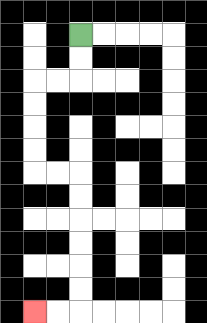{'start': '[3, 1]', 'end': '[1, 13]', 'path_directions': 'D,D,L,L,D,D,D,D,R,R,D,D,D,D,D,D,L,L', 'path_coordinates': '[[3, 1], [3, 2], [3, 3], [2, 3], [1, 3], [1, 4], [1, 5], [1, 6], [1, 7], [2, 7], [3, 7], [3, 8], [3, 9], [3, 10], [3, 11], [3, 12], [3, 13], [2, 13], [1, 13]]'}